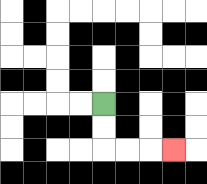{'start': '[4, 4]', 'end': '[7, 6]', 'path_directions': 'D,D,R,R,R', 'path_coordinates': '[[4, 4], [4, 5], [4, 6], [5, 6], [6, 6], [7, 6]]'}